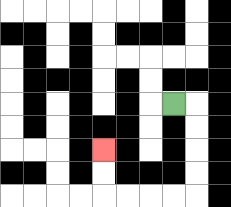{'start': '[7, 4]', 'end': '[4, 6]', 'path_directions': 'R,D,D,D,D,L,L,L,L,U,U', 'path_coordinates': '[[7, 4], [8, 4], [8, 5], [8, 6], [8, 7], [8, 8], [7, 8], [6, 8], [5, 8], [4, 8], [4, 7], [4, 6]]'}